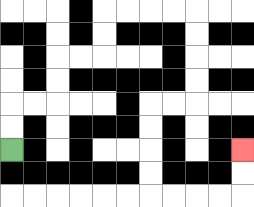{'start': '[0, 6]', 'end': '[10, 6]', 'path_directions': 'U,U,R,R,U,U,R,R,U,U,R,R,R,R,D,D,D,D,L,L,D,D,D,D,R,R,R,R,U,U', 'path_coordinates': '[[0, 6], [0, 5], [0, 4], [1, 4], [2, 4], [2, 3], [2, 2], [3, 2], [4, 2], [4, 1], [4, 0], [5, 0], [6, 0], [7, 0], [8, 0], [8, 1], [8, 2], [8, 3], [8, 4], [7, 4], [6, 4], [6, 5], [6, 6], [6, 7], [6, 8], [7, 8], [8, 8], [9, 8], [10, 8], [10, 7], [10, 6]]'}